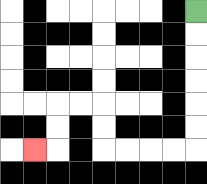{'start': '[8, 0]', 'end': '[1, 6]', 'path_directions': 'D,D,D,D,D,D,L,L,L,L,U,U,L,L,D,D,L', 'path_coordinates': '[[8, 0], [8, 1], [8, 2], [8, 3], [8, 4], [8, 5], [8, 6], [7, 6], [6, 6], [5, 6], [4, 6], [4, 5], [4, 4], [3, 4], [2, 4], [2, 5], [2, 6], [1, 6]]'}